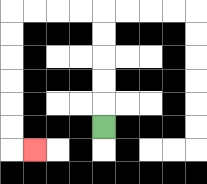{'start': '[4, 5]', 'end': '[1, 6]', 'path_directions': 'U,U,U,U,U,L,L,L,L,D,D,D,D,D,D,R', 'path_coordinates': '[[4, 5], [4, 4], [4, 3], [4, 2], [4, 1], [4, 0], [3, 0], [2, 0], [1, 0], [0, 0], [0, 1], [0, 2], [0, 3], [0, 4], [0, 5], [0, 6], [1, 6]]'}